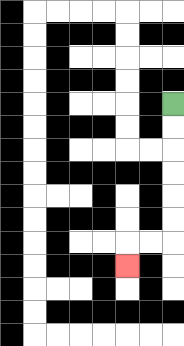{'start': '[7, 4]', 'end': '[5, 11]', 'path_directions': 'D,D,D,D,D,D,L,L,D', 'path_coordinates': '[[7, 4], [7, 5], [7, 6], [7, 7], [7, 8], [7, 9], [7, 10], [6, 10], [5, 10], [5, 11]]'}